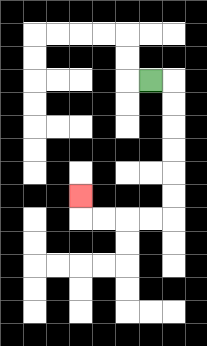{'start': '[6, 3]', 'end': '[3, 8]', 'path_directions': 'R,D,D,D,D,D,D,L,L,L,L,U', 'path_coordinates': '[[6, 3], [7, 3], [7, 4], [7, 5], [7, 6], [7, 7], [7, 8], [7, 9], [6, 9], [5, 9], [4, 9], [3, 9], [3, 8]]'}